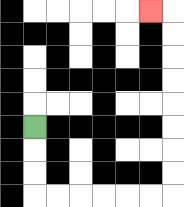{'start': '[1, 5]', 'end': '[6, 0]', 'path_directions': 'D,D,D,R,R,R,R,R,R,U,U,U,U,U,U,U,U,L', 'path_coordinates': '[[1, 5], [1, 6], [1, 7], [1, 8], [2, 8], [3, 8], [4, 8], [5, 8], [6, 8], [7, 8], [7, 7], [7, 6], [7, 5], [7, 4], [7, 3], [7, 2], [7, 1], [7, 0], [6, 0]]'}